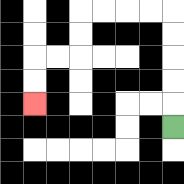{'start': '[7, 5]', 'end': '[1, 4]', 'path_directions': 'U,U,U,U,U,L,L,L,L,D,D,L,L,D,D', 'path_coordinates': '[[7, 5], [7, 4], [7, 3], [7, 2], [7, 1], [7, 0], [6, 0], [5, 0], [4, 0], [3, 0], [3, 1], [3, 2], [2, 2], [1, 2], [1, 3], [1, 4]]'}